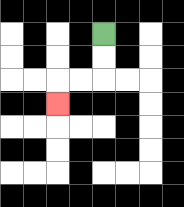{'start': '[4, 1]', 'end': '[2, 4]', 'path_directions': 'D,D,L,L,D', 'path_coordinates': '[[4, 1], [4, 2], [4, 3], [3, 3], [2, 3], [2, 4]]'}